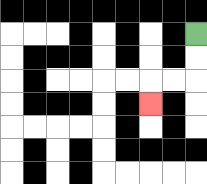{'start': '[8, 1]', 'end': '[6, 4]', 'path_directions': 'D,D,L,L,D', 'path_coordinates': '[[8, 1], [8, 2], [8, 3], [7, 3], [6, 3], [6, 4]]'}